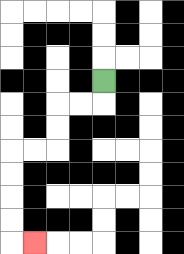{'start': '[4, 3]', 'end': '[1, 10]', 'path_directions': 'D,L,L,D,D,L,L,D,D,D,D,R', 'path_coordinates': '[[4, 3], [4, 4], [3, 4], [2, 4], [2, 5], [2, 6], [1, 6], [0, 6], [0, 7], [0, 8], [0, 9], [0, 10], [1, 10]]'}